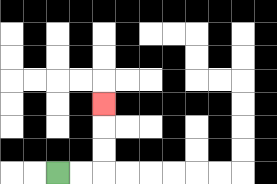{'start': '[2, 7]', 'end': '[4, 4]', 'path_directions': 'R,R,U,U,U', 'path_coordinates': '[[2, 7], [3, 7], [4, 7], [4, 6], [4, 5], [4, 4]]'}